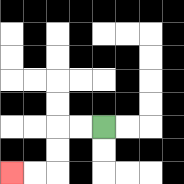{'start': '[4, 5]', 'end': '[0, 7]', 'path_directions': 'L,L,D,D,L,L', 'path_coordinates': '[[4, 5], [3, 5], [2, 5], [2, 6], [2, 7], [1, 7], [0, 7]]'}